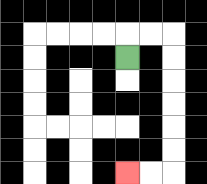{'start': '[5, 2]', 'end': '[5, 7]', 'path_directions': 'U,R,R,D,D,D,D,D,D,L,L', 'path_coordinates': '[[5, 2], [5, 1], [6, 1], [7, 1], [7, 2], [7, 3], [7, 4], [7, 5], [7, 6], [7, 7], [6, 7], [5, 7]]'}